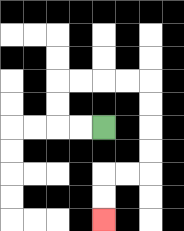{'start': '[4, 5]', 'end': '[4, 9]', 'path_directions': 'L,L,U,U,R,R,R,R,D,D,D,D,L,L,D,D', 'path_coordinates': '[[4, 5], [3, 5], [2, 5], [2, 4], [2, 3], [3, 3], [4, 3], [5, 3], [6, 3], [6, 4], [6, 5], [6, 6], [6, 7], [5, 7], [4, 7], [4, 8], [4, 9]]'}